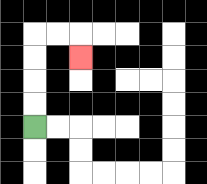{'start': '[1, 5]', 'end': '[3, 2]', 'path_directions': 'U,U,U,U,R,R,D', 'path_coordinates': '[[1, 5], [1, 4], [1, 3], [1, 2], [1, 1], [2, 1], [3, 1], [3, 2]]'}